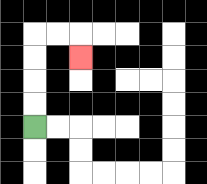{'start': '[1, 5]', 'end': '[3, 2]', 'path_directions': 'U,U,U,U,R,R,D', 'path_coordinates': '[[1, 5], [1, 4], [1, 3], [1, 2], [1, 1], [2, 1], [3, 1], [3, 2]]'}